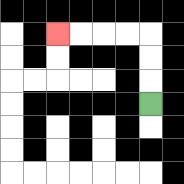{'start': '[6, 4]', 'end': '[2, 1]', 'path_directions': 'U,U,U,L,L,L,L', 'path_coordinates': '[[6, 4], [6, 3], [6, 2], [6, 1], [5, 1], [4, 1], [3, 1], [2, 1]]'}